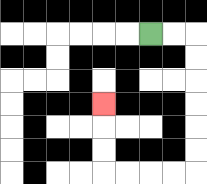{'start': '[6, 1]', 'end': '[4, 4]', 'path_directions': 'R,R,D,D,D,D,D,D,L,L,L,L,U,U,U', 'path_coordinates': '[[6, 1], [7, 1], [8, 1], [8, 2], [8, 3], [8, 4], [8, 5], [8, 6], [8, 7], [7, 7], [6, 7], [5, 7], [4, 7], [4, 6], [4, 5], [4, 4]]'}